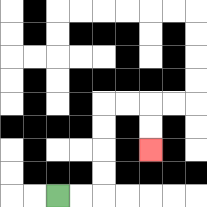{'start': '[2, 8]', 'end': '[6, 6]', 'path_directions': 'R,R,U,U,U,U,R,R,D,D', 'path_coordinates': '[[2, 8], [3, 8], [4, 8], [4, 7], [4, 6], [4, 5], [4, 4], [5, 4], [6, 4], [6, 5], [6, 6]]'}